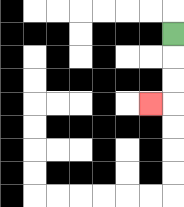{'start': '[7, 1]', 'end': '[6, 4]', 'path_directions': 'D,D,D,L', 'path_coordinates': '[[7, 1], [7, 2], [7, 3], [7, 4], [6, 4]]'}